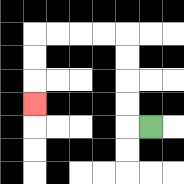{'start': '[6, 5]', 'end': '[1, 4]', 'path_directions': 'L,U,U,U,U,L,L,L,L,D,D,D', 'path_coordinates': '[[6, 5], [5, 5], [5, 4], [5, 3], [5, 2], [5, 1], [4, 1], [3, 1], [2, 1], [1, 1], [1, 2], [1, 3], [1, 4]]'}